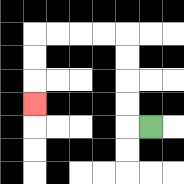{'start': '[6, 5]', 'end': '[1, 4]', 'path_directions': 'L,U,U,U,U,L,L,L,L,D,D,D', 'path_coordinates': '[[6, 5], [5, 5], [5, 4], [5, 3], [5, 2], [5, 1], [4, 1], [3, 1], [2, 1], [1, 1], [1, 2], [1, 3], [1, 4]]'}